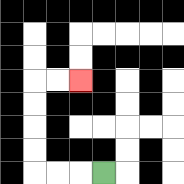{'start': '[4, 7]', 'end': '[3, 3]', 'path_directions': 'L,L,L,U,U,U,U,R,R', 'path_coordinates': '[[4, 7], [3, 7], [2, 7], [1, 7], [1, 6], [1, 5], [1, 4], [1, 3], [2, 3], [3, 3]]'}